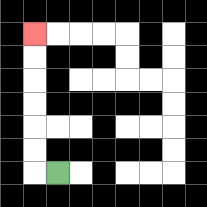{'start': '[2, 7]', 'end': '[1, 1]', 'path_directions': 'L,U,U,U,U,U,U', 'path_coordinates': '[[2, 7], [1, 7], [1, 6], [1, 5], [1, 4], [1, 3], [1, 2], [1, 1]]'}